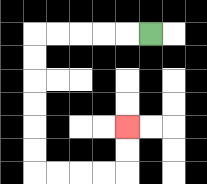{'start': '[6, 1]', 'end': '[5, 5]', 'path_directions': 'L,L,L,L,L,D,D,D,D,D,D,R,R,R,R,U,U', 'path_coordinates': '[[6, 1], [5, 1], [4, 1], [3, 1], [2, 1], [1, 1], [1, 2], [1, 3], [1, 4], [1, 5], [1, 6], [1, 7], [2, 7], [3, 7], [4, 7], [5, 7], [5, 6], [5, 5]]'}